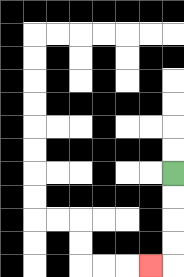{'start': '[7, 7]', 'end': '[6, 11]', 'path_directions': 'D,D,D,D,L', 'path_coordinates': '[[7, 7], [7, 8], [7, 9], [7, 10], [7, 11], [6, 11]]'}